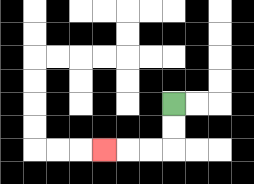{'start': '[7, 4]', 'end': '[4, 6]', 'path_directions': 'D,D,L,L,L', 'path_coordinates': '[[7, 4], [7, 5], [7, 6], [6, 6], [5, 6], [4, 6]]'}